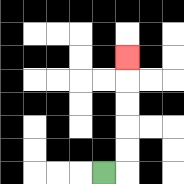{'start': '[4, 7]', 'end': '[5, 2]', 'path_directions': 'R,U,U,U,U,U', 'path_coordinates': '[[4, 7], [5, 7], [5, 6], [5, 5], [5, 4], [5, 3], [5, 2]]'}